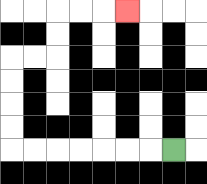{'start': '[7, 6]', 'end': '[5, 0]', 'path_directions': 'L,L,L,L,L,L,L,U,U,U,U,R,R,U,U,R,R,R', 'path_coordinates': '[[7, 6], [6, 6], [5, 6], [4, 6], [3, 6], [2, 6], [1, 6], [0, 6], [0, 5], [0, 4], [0, 3], [0, 2], [1, 2], [2, 2], [2, 1], [2, 0], [3, 0], [4, 0], [5, 0]]'}